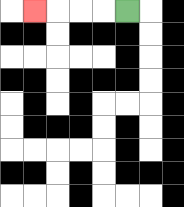{'start': '[5, 0]', 'end': '[1, 0]', 'path_directions': 'L,L,L,L', 'path_coordinates': '[[5, 0], [4, 0], [3, 0], [2, 0], [1, 0]]'}